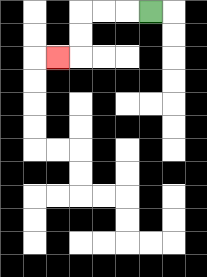{'start': '[6, 0]', 'end': '[2, 2]', 'path_directions': 'L,L,L,D,D,L', 'path_coordinates': '[[6, 0], [5, 0], [4, 0], [3, 0], [3, 1], [3, 2], [2, 2]]'}